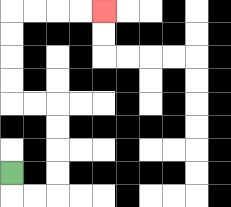{'start': '[0, 7]', 'end': '[4, 0]', 'path_directions': 'D,R,R,U,U,U,U,L,L,U,U,U,U,R,R,R,R', 'path_coordinates': '[[0, 7], [0, 8], [1, 8], [2, 8], [2, 7], [2, 6], [2, 5], [2, 4], [1, 4], [0, 4], [0, 3], [0, 2], [0, 1], [0, 0], [1, 0], [2, 0], [3, 0], [4, 0]]'}